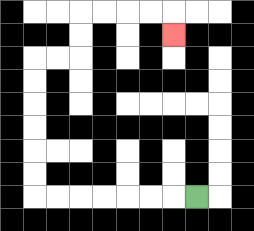{'start': '[8, 8]', 'end': '[7, 1]', 'path_directions': 'L,L,L,L,L,L,L,U,U,U,U,U,U,R,R,U,U,R,R,R,R,D', 'path_coordinates': '[[8, 8], [7, 8], [6, 8], [5, 8], [4, 8], [3, 8], [2, 8], [1, 8], [1, 7], [1, 6], [1, 5], [1, 4], [1, 3], [1, 2], [2, 2], [3, 2], [3, 1], [3, 0], [4, 0], [5, 0], [6, 0], [7, 0], [7, 1]]'}